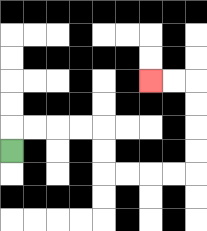{'start': '[0, 6]', 'end': '[6, 3]', 'path_directions': 'U,R,R,R,R,D,D,R,R,R,R,U,U,U,U,L,L', 'path_coordinates': '[[0, 6], [0, 5], [1, 5], [2, 5], [3, 5], [4, 5], [4, 6], [4, 7], [5, 7], [6, 7], [7, 7], [8, 7], [8, 6], [8, 5], [8, 4], [8, 3], [7, 3], [6, 3]]'}